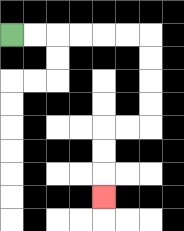{'start': '[0, 1]', 'end': '[4, 8]', 'path_directions': 'R,R,R,R,R,R,D,D,D,D,L,L,D,D,D', 'path_coordinates': '[[0, 1], [1, 1], [2, 1], [3, 1], [4, 1], [5, 1], [6, 1], [6, 2], [6, 3], [6, 4], [6, 5], [5, 5], [4, 5], [4, 6], [4, 7], [4, 8]]'}